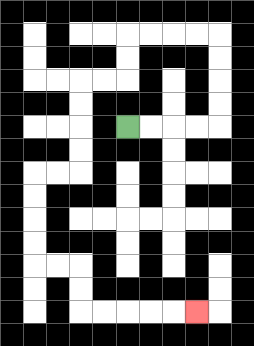{'start': '[5, 5]', 'end': '[8, 13]', 'path_directions': 'R,R,R,R,U,U,U,U,L,L,L,L,D,D,L,L,D,D,D,D,L,L,D,D,D,D,R,R,D,D,R,R,R,R,R', 'path_coordinates': '[[5, 5], [6, 5], [7, 5], [8, 5], [9, 5], [9, 4], [9, 3], [9, 2], [9, 1], [8, 1], [7, 1], [6, 1], [5, 1], [5, 2], [5, 3], [4, 3], [3, 3], [3, 4], [3, 5], [3, 6], [3, 7], [2, 7], [1, 7], [1, 8], [1, 9], [1, 10], [1, 11], [2, 11], [3, 11], [3, 12], [3, 13], [4, 13], [5, 13], [6, 13], [7, 13], [8, 13]]'}